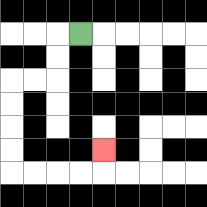{'start': '[3, 1]', 'end': '[4, 6]', 'path_directions': 'L,D,D,L,L,D,D,D,D,R,R,R,R,U', 'path_coordinates': '[[3, 1], [2, 1], [2, 2], [2, 3], [1, 3], [0, 3], [0, 4], [0, 5], [0, 6], [0, 7], [1, 7], [2, 7], [3, 7], [4, 7], [4, 6]]'}